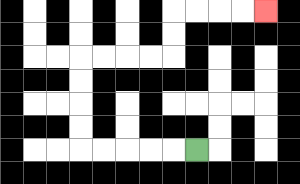{'start': '[8, 6]', 'end': '[11, 0]', 'path_directions': 'L,L,L,L,L,U,U,U,U,R,R,R,R,U,U,R,R,R,R', 'path_coordinates': '[[8, 6], [7, 6], [6, 6], [5, 6], [4, 6], [3, 6], [3, 5], [3, 4], [3, 3], [3, 2], [4, 2], [5, 2], [6, 2], [7, 2], [7, 1], [7, 0], [8, 0], [9, 0], [10, 0], [11, 0]]'}